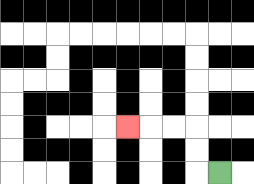{'start': '[9, 7]', 'end': '[5, 5]', 'path_directions': 'L,U,U,L,L,L', 'path_coordinates': '[[9, 7], [8, 7], [8, 6], [8, 5], [7, 5], [6, 5], [5, 5]]'}